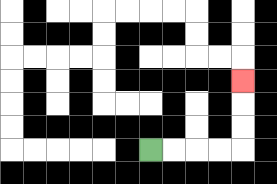{'start': '[6, 6]', 'end': '[10, 3]', 'path_directions': 'R,R,R,R,U,U,U', 'path_coordinates': '[[6, 6], [7, 6], [8, 6], [9, 6], [10, 6], [10, 5], [10, 4], [10, 3]]'}